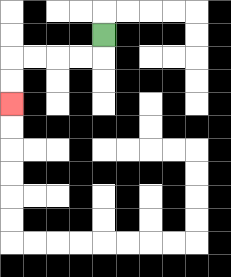{'start': '[4, 1]', 'end': '[0, 4]', 'path_directions': 'D,L,L,L,L,D,D', 'path_coordinates': '[[4, 1], [4, 2], [3, 2], [2, 2], [1, 2], [0, 2], [0, 3], [0, 4]]'}